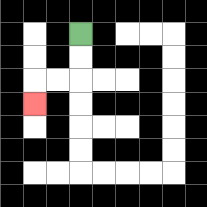{'start': '[3, 1]', 'end': '[1, 4]', 'path_directions': 'D,D,L,L,D', 'path_coordinates': '[[3, 1], [3, 2], [3, 3], [2, 3], [1, 3], [1, 4]]'}